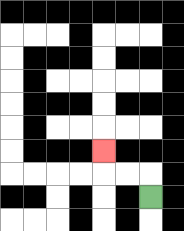{'start': '[6, 8]', 'end': '[4, 6]', 'path_directions': 'U,L,L,U', 'path_coordinates': '[[6, 8], [6, 7], [5, 7], [4, 7], [4, 6]]'}